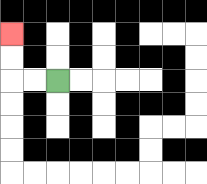{'start': '[2, 3]', 'end': '[0, 1]', 'path_directions': 'L,L,U,U', 'path_coordinates': '[[2, 3], [1, 3], [0, 3], [0, 2], [0, 1]]'}